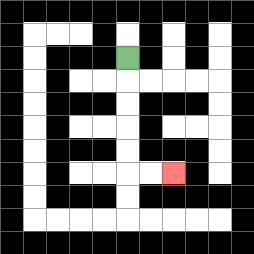{'start': '[5, 2]', 'end': '[7, 7]', 'path_directions': 'D,D,D,D,D,R,R', 'path_coordinates': '[[5, 2], [5, 3], [5, 4], [5, 5], [5, 6], [5, 7], [6, 7], [7, 7]]'}